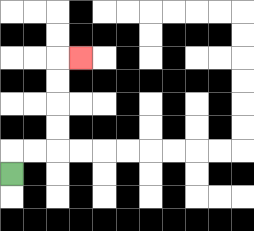{'start': '[0, 7]', 'end': '[3, 2]', 'path_directions': 'U,R,R,U,U,U,U,R', 'path_coordinates': '[[0, 7], [0, 6], [1, 6], [2, 6], [2, 5], [2, 4], [2, 3], [2, 2], [3, 2]]'}